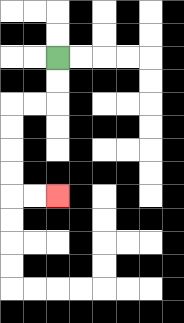{'start': '[2, 2]', 'end': '[2, 8]', 'path_directions': 'D,D,L,L,D,D,D,D,R,R', 'path_coordinates': '[[2, 2], [2, 3], [2, 4], [1, 4], [0, 4], [0, 5], [0, 6], [0, 7], [0, 8], [1, 8], [2, 8]]'}